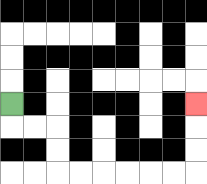{'start': '[0, 4]', 'end': '[8, 4]', 'path_directions': 'D,R,R,D,D,R,R,R,R,R,R,U,U,U', 'path_coordinates': '[[0, 4], [0, 5], [1, 5], [2, 5], [2, 6], [2, 7], [3, 7], [4, 7], [5, 7], [6, 7], [7, 7], [8, 7], [8, 6], [8, 5], [8, 4]]'}